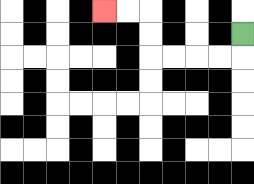{'start': '[10, 1]', 'end': '[4, 0]', 'path_directions': 'D,L,L,L,L,U,U,L,L', 'path_coordinates': '[[10, 1], [10, 2], [9, 2], [8, 2], [7, 2], [6, 2], [6, 1], [6, 0], [5, 0], [4, 0]]'}